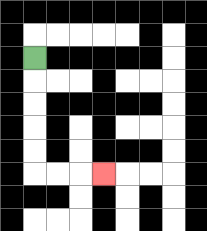{'start': '[1, 2]', 'end': '[4, 7]', 'path_directions': 'D,D,D,D,D,R,R,R', 'path_coordinates': '[[1, 2], [1, 3], [1, 4], [1, 5], [1, 6], [1, 7], [2, 7], [3, 7], [4, 7]]'}